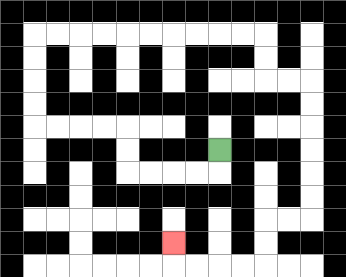{'start': '[9, 6]', 'end': '[7, 10]', 'path_directions': 'D,L,L,L,L,U,U,L,L,L,L,U,U,U,U,R,R,R,R,R,R,R,R,R,R,D,D,R,R,D,D,D,D,D,D,L,L,D,D,L,L,L,L,U', 'path_coordinates': '[[9, 6], [9, 7], [8, 7], [7, 7], [6, 7], [5, 7], [5, 6], [5, 5], [4, 5], [3, 5], [2, 5], [1, 5], [1, 4], [1, 3], [1, 2], [1, 1], [2, 1], [3, 1], [4, 1], [5, 1], [6, 1], [7, 1], [8, 1], [9, 1], [10, 1], [11, 1], [11, 2], [11, 3], [12, 3], [13, 3], [13, 4], [13, 5], [13, 6], [13, 7], [13, 8], [13, 9], [12, 9], [11, 9], [11, 10], [11, 11], [10, 11], [9, 11], [8, 11], [7, 11], [7, 10]]'}